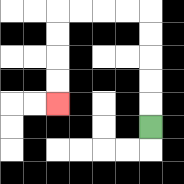{'start': '[6, 5]', 'end': '[2, 4]', 'path_directions': 'U,U,U,U,U,L,L,L,L,D,D,D,D', 'path_coordinates': '[[6, 5], [6, 4], [6, 3], [6, 2], [6, 1], [6, 0], [5, 0], [4, 0], [3, 0], [2, 0], [2, 1], [2, 2], [2, 3], [2, 4]]'}